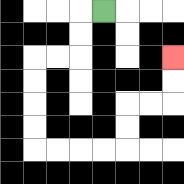{'start': '[4, 0]', 'end': '[7, 2]', 'path_directions': 'L,D,D,L,L,D,D,D,D,R,R,R,R,U,U,R,R,U,U', 'path_coordinates': '[[4, 0], [3, 0], [3, 1], [3, 2], [2, 2], [1, 2], [1, 3], [1, 4], [1, 5], [1, 6], [2, 6], [3, 6], [4, 6], [5, 6], [5, 5], [5, 4], [6, 4], [7, 4], [7, 3], [7, 2]]'}